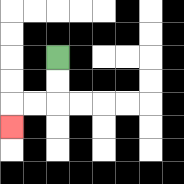{'start': '[2, 2]', 'end': '[0, 5]', 'path_directions': 'D,D,L,L,D', 'path_coordinates': '[[2, 2], [2, 3], [2, 4], [1, 4], [0, 4], [0, 5]]'}